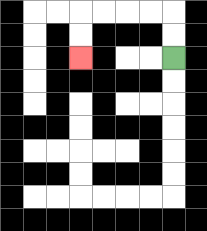{'start': '[7, 2]', 'end': '[3, 2]', 'path_directions': 'U,U,L,L,L,L,D,D', 'path_coordinates': '[[7, 2], [7, 1], [7, 0], [6, 0], [5, 0], [4, 0], [3, 0], [3, 1], [3, 2]]'}